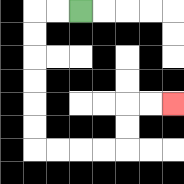{'start': '[3, 0]', 'end': '[7, 4]', 'path_directions': 'L,L,D,D,D,D,D,D,R,R,R,R,U,U,R,R', 'path_coordinates': '[[3, 0], [2, 0], [1, 0], [1, 1], [1, 2], [1, 3], [1, 4], [1, 5], [1, 6], [2, 6], [3, 6], [4, 6], [5, 6], [5, 5], [5, 4], [6, 4], [7, 4]]'}